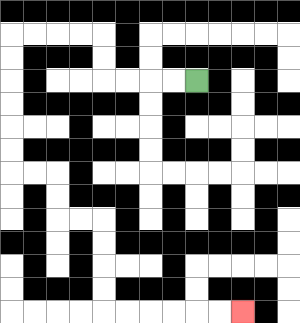{'start': '[8, 3]', 'end': '[10, 13]', 'path_directions': 'L,L,L,L,U,U,L,L,L,L,D,D,D,D,D,D,R,R,D,D,R,R,D,D,D,D,R,R,R,R,R,R', 'path_coordinates': '[[8, 3], [7, 3], [6, 3], [5, 3], [4, 3], [4, 2], [4, 1], [3, 1], [2, 1], [1, 1], [0, 1], [0, 2], [0, 3], [0, 4], [0, 5], [0, 6], [0, 7], [1, 7], [2, 7], [2, 8], [2, 9], [3, 9], [4, 9], [4, 10], [4, 11], [4, 12], [4, 13], [5, 13], [6, 13], [7, 13], [8, 13], [9, 13], [10, 13]]'}